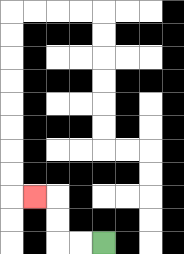{'start': '[4, 10]', 'end': '[1, 8]', 'path_directions': 'L,L,U,U,L', 'path_coordinates': '[[4, 10], [3, 10], [2, 10], [2, 9], [2, 8], [1, 8]]'}